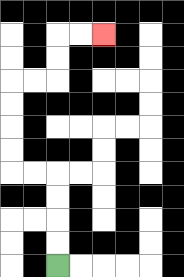{'start': '[2, 11]', 'end': '[4, 1]', 'path_directions': 'U,U,U,U,L,L,U,U,U,U,R,R,U,U,R,R', 'path_coordinates': '[[2, 11], [2, 10], [2, 9], [2, 8], [2, 7], [1, 7], [0, 7], [0, 6], [0, 5], [0, 4], [0, 3], [1, 3], [2, 3], [2, 2], [2, 1], [3, 1], [4, 1]]'}